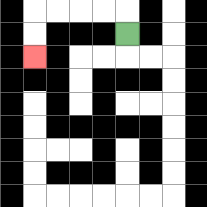{'start': '[5, 1]', 'end': '[1, 2]', 'path_directions': 'U,L,L,L,L,D,D', 'path_coordinates': '[[5, 1], [5, 0], [4, 0], [3, 0], [2, 0], [1, 0], [1, 1], [1, 2]]'}